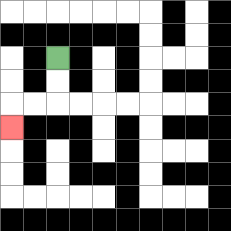{'start': '[2, 2]', 'end': '[0, 5]', 'path_directions': 'D,D,L,L,D', 'path_coordinates': '[[2, 2], [2, 3], [2, 4], [1, 4], [0, 4], [0, 5]]'}